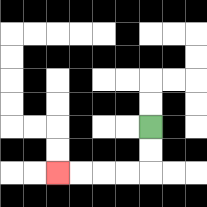{'start': '[6, 5]', 'end': '[2, 7]', 'path_directions': 'D,D,L,L,L,L', 'path_coordinates': '[[6, 5], [6, 6], [6, 7], [5, 7], [4, 7], [3, 7], [2, 7]]'}